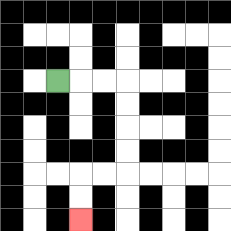{'start': '[2, 3]', 'end': '[3, 9]', 'path_directions': 'R,R,R,D,D,D,D,L,L,D,D', 'path_coordinates': '[[2, 3], [3, 3], [4, 3], [5, 3], [5, 4], [5, 5], [5, 6], [5, 7], [4, 7], [3, 7], [3, 8], [3, 9]]'}